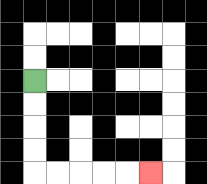{'start': '[1, 3]', 'end': '[6, 7]', 'path_directions': 'D,D,D,D,R,R,R,R,R', 'path_coordinates': '[[1, 3], [1, 4], [1, 5], [1, 6], [1, 7], [2, 7], [3, 7], [4, 7], [5, 7], [6, 7]]'}